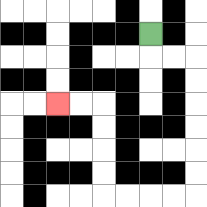{'start': '[6, 1]', 'end': '[2, 4]', 'path_directions': 'D,R,R,D,D,D,D,D,D,L,L,L,L,U,U,U,U,L,L', 'path_coordinates': '[[6, 1], [6, 2], [7, 2], [8, 2], [8, 3], [8, 4], [8, 5], [8, 6], [8, 7], [8, 8], [7, 8], [6, 8], [5, 8], [4, 8], [4, 7], [4, 6], [4, 5], [4, 4], [3, 4], [2, 4]]'}